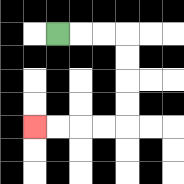{'start': '[2, 1]', 'end': '[1, 5]', 'path_directions': 'R,R,R,D,D,D,D,L,L,L,L', 'path_coordinates': '[[2, 1], [3, 1], [4, 1], [5, 1], [5, 2], [5, 3], [5, 4], [5, 5], [4, 5], [3, 5], [2, 5], [1, 5]]'}